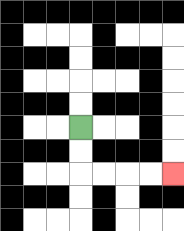{'start': '[3, 5]', 'end': '[7, 7]', 'path_directions': 'D,D,R,R,R,R', 'path_coordinates': '[[3, 5], [3, 6], [3, 7], [4, 7], [5, 7], [6, 7], [7, 7]]'}